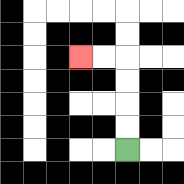{'start': '[5, 6]', 'end': '[3, 2]', 'path_directions': 'U,U,U,U,L,L', 'path_coordinates': '[[5, 6], [5, 5], [5, 4], [5, 3], [5, 2], [4, 2], [3, 2]]'}